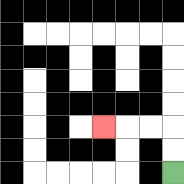{'start': '[7, 7]', 'end': '[4, 5]', 'path_directions': 'U,U,L,L,L', 'path_coordinates': '[[7, 7], [7, 6], [7, 5], [6, 5], [5, 5], [4, 5]]'}